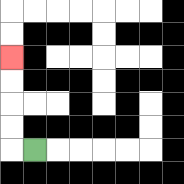{'start': '[1, 6]', 'end': '[0, 2]', 'path_directions': 'L,U,U,U,U', 'path_coordinates': '[[1, 6], [0, 6], [0, 5], [0, 4], [0, 3], [0, 2]]'}